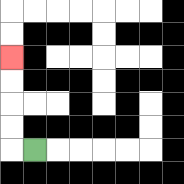{'start': '[1, 6]', 'end': '[0, 2]', 'path_directions': 'L,U,U,U,U', 'path_coordinates': '[[1, 6], [0, 6], [0, 5], [0, 4], [0, 3], [0, 2]]'}